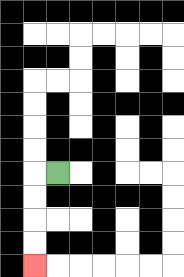{'start': '[2, 7]', 'end': '[1, 11]', 'path_directions': 'L,D,D,D,D', 'path_coordinates': '[[2, 7], [1, 7], [1, 8], [1, 9], [1, 10], [1, 11]]'}